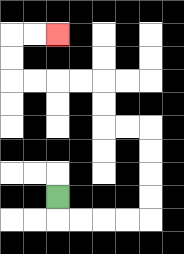{'start': '[2, 8]', 'end': '[2, 1]', 'path_directions': 'D,R,R,R,R,U,U,U,U,L,L,U,U,L,L,L,L,U,U,R,R', 'path_coordinates': '[[2, 8], [2, 9], [3, 9], [4, 9], [5, 9], [6, 9], [6, 8], [6, 7], [6, 6], [6, 5], [5, 5], [4, 5], [4, 4], [4, 3], [3, 3], [2, 3], [1, 3], [0, 3], [0, 2], [0, 1], [1, 1], [2, 1]]'}